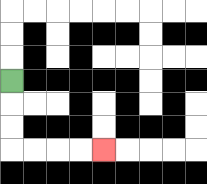{'start': '[0, 3]', 'end': '[4, 6]', 'path_directions': 'D,D,D,R,R,R,R', 'path_coordinates': '[[0, 3], [0, 4], [0, 5], [0, 6], [1, 6], [2, 6], [3, 6], [4, 6]]'}